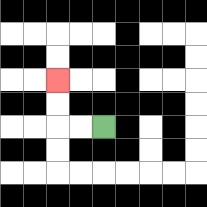{'start': '[4, 5]', 'end': '[2, 3]', 'path_directions': 'L,L,U,U', 'path_coordinates': '[[4, 5], [3, 5], [2, 5], [2, 4], [2, 3]]'}